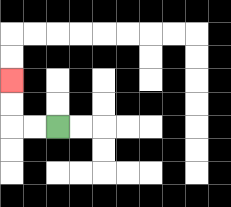{'start': '[2, 5]', 'end': '[0, 3]', 'path_directions': 'L,L,U,U', 'path_coordinates': '[[2, 5], [1, 5], [0, 5], [0, 4], [0, 3]]'}